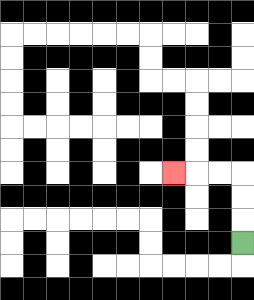{'start': '[10, 10]', 'end': '[7, 7]', 'path_directions': 'U,U,U,L,L,L', 'path_coordinates': '[[10, 10], [10, 9], [10, 8], [10, 7], [9, 7], [8, 7], [7, 7]]'}